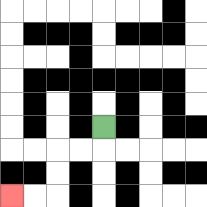{'start': '[4, 5]', 'end': '[0, 8]', 'path_directions': 'D,L,L,D,D,L,L', 'path_coordinates': '[[4, 5], [4, 6], [3, 6], [2, 6], [2, 7], [2, 8], [1, 8], [0, 8]]'}